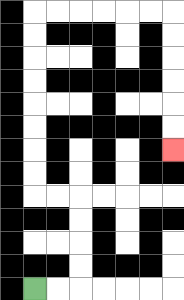{'start': '[1, 12]', 'end': '[7, 6]', 'path_directions': 'R,R,U,U,U,U,L,L,U,U,U,U,U,U,U,U,R,R,R,R,R,R,D,D,D,D,D,D', 'path_coordinates': '[[1, 12], [2, 12], [3, 12], [3, 11], [3, 10], [3, 9], [3, 8], [2, 8], [1, 8], [1, 7], [1, 6], [1, 5], [1, 4], [1, 3], [1, 2], [1, 1], [1, 0], [2, 0], [3, 0], [4, 0], [5, 0], [6, 0], [7, 0], [7, 1], [7, 2], [7, 3], [7, 4], [7, 5], [7, 6]]'}